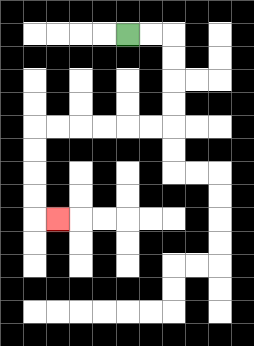{'start': '[5, 1]', 'end': '[2, 9]', 'path_directions': 'R,R,D,D,D,D,L,L,L,L,L,L,D,D,D,D,R', 'path_coordinates': '[[5, 1], [6, 1], [7, 1], [7, 2], [7, 3], [7, 4], [7, 5], [6, 5], [5, 5], [4, 5], [3, 5], [2, 5], [1, 5], [1, 6], [1, 7], [1, 8], [1, 9], [2, 9]]'}